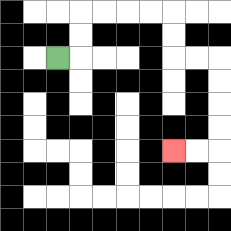{'start': '[2, 2]', 'end': '[7, 6]', 'path_directions': 'R,U,U,R,R,R,R,D,D,R,R,D,D,D,D,L,L', 'path_coordinates': '[[2, 2], [3, 2], [3, 1], [3, 0], [4, 0], [5, 0], [6, 0], [7, 0], [7, 1], [7, 2], [8, 2], [9, 2], [9, 3], [9, 4], [9, 5], [9, 6], [8, 6], [7, 6]]'}